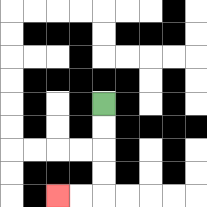{'start': '[4, 4]', 'end': '[2, 8]', 'path_directions': 'D,D,D,D,L,L', 'path_coordinates': '[[4, 4], [4, 5], [4, 6], [4, 7], [4, 8], [3, 8], [2, 8]]'}